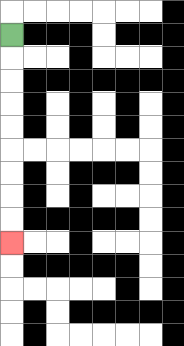{'start': '[0, 1]', 'end': '[0, 10]', 'path_directions': 'D,D,D,D,D,D,D,D,D', 'path_coordinates': '[[0, 1], [0, 2], [0, 3], [0, 4], [0, 5], [0, 6], [0, 7], [0, 8], [0, 9], [0, 10]]'}